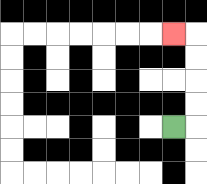{'start': '[7, 5]', 'end': '[7, 1]', 'path_directions': 'R,U,U,U,U,L', 'path_coordinates': '[[7, 5], [8, 5], [8, 4], [8, 3], [8, 2], [8, 1], [7, 1]]'}